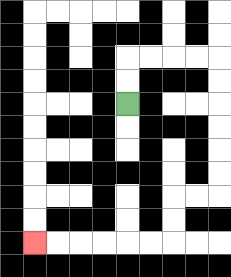{'start': '[5, 4]', 'end': '[1, 10]', 'path_directions': 'U,U,R,R,R,R,D,D,D,D,D,D,L,L,D,D,L,L,L,L,L,L', 'path_coordinates': '[[5, 4], [5, 3], [5, 2], [6, 2], [7, 2], [8, 2], [9, 2], [9, 3], [9, 4], [9, 5], [9, 6], [9, 7], [9, 8], [8, 8], [7, 8], [7, 9], [7, 10], [6, 10], [5, 10], [4, 10], [3, 10], [2, 10], [1, 10]]'}